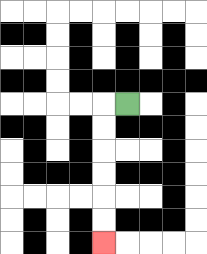{'start': '[5, 4]', 'end': '[4, 10]', 'path_directions': 'L,D,D,D,D,D,D', 'path_coordinates': '[[5, 4], [4, 4], [4, 5], [4, 6], [4, 7], [4, 8], [4, 9], [4, 10]]'}